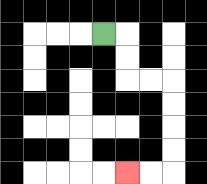{'start': '[4, 1]', 'end': '[5, 7]', 'path_directions': 'R,D,D,R,R,D,D,D,D,L,L', 'path_coordinates': '[[4, 1], [5, 1], [5, 2], [5, 3], [6, 3], [7, 3], [7, 4], [7, 5], [7, 6], [7, 7], [6, 7], [5, 7]]'}